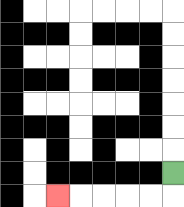{'start': '[7, 7]', 'end': '[2, 8]', 'path_directions': 'D,L,L,L,L,L', 'path_coordinates': '[[7, 7], [7, 8], [6, 8], [5, 8], [4, 8], [3, 8], [2, 8]]'}